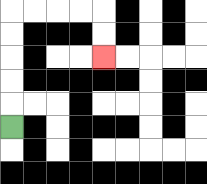{'start': '[0, 5]', 'end': '[4, 2]', 'path_directions': 'U,U,U,U,U,R,R,R,R,D,D', 'path_coordinates': '[[0, 5], [0, 4], [0, 3], [0, 2], [0, 1], [0, 0], [1, 0], [2, 0], [3, 0], [4, 0], [4, 1], [4, 2]]'}